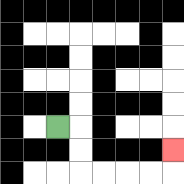{'start': '[2, 5]', 'end': '[7, 6]', 'path_directions': 'R,D,D,R,R,R,R,U', 'path_coordinates': '[[2, 5], [3, 5], [3, 6], [3, 7], [4, 7], [5, 7], [6, 7], [7, 7], [7, 6]]'}